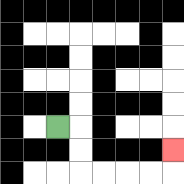{'start': '[2, 5]', 'end': '[7, 6]', 'path_directions': 'R,D,D,R,R,R,R,U', 'path_coordinates': '[[2, 5], [3, 5], [3, 6], [3, 7], [4, 7], [5, 7], [6, 7], [7, 7], [7, 6]]'}